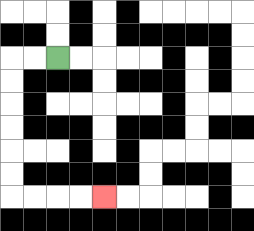{'start': '[2, 2]', 'end': '[4, 8]', 'path_directions': 'L,L,D,D,D,D,D,D,R,R,R,R', 'path_coordinates': '[[2, 2], [1, 2], [0, 2], [0, 3], [0, 4], [0, 5], [0, 6], [0, 7], [0, 8], [1, 8], [2, 8], [3, 8], [4, 8]]'}